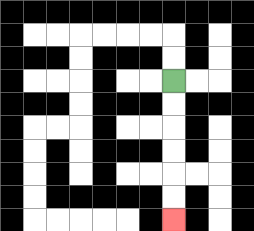{'start': '[7, 3]', 'end': '[7, 9]', 'path_directions': 'D,D,D,D,D,D', 'path_coordinates': '[[7, 3], [7, 4], [7, 5], [7, 6], [7, 7], [7, 8], [7, 9]]'}